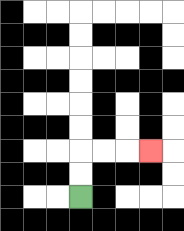{'start': '[3, 8]', 'end': '[6, 6]', 'path_directions': 'U,U,R,R,R', 'path_coordinates': '[[3, 8], [3, 7], [3, 6], [4, 6], [5, 6], [6, 6]]'}